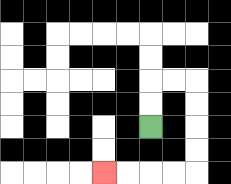{'start': '[6, 5]', 'end': '[4, 7]', 'path_directions': 'U,U,R,R,D,D,D,D,L,L,L,L', 'path_coordinates': '[[6, 5], [6, 4], [6, 3], [7, 3], [8, 3], [8, 4], [8, 5], [8, 6], [8, 7], [7, 7], [6, 7], [5, 7], [4, 7]]'}